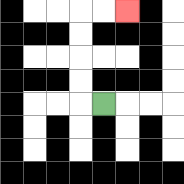{'start': '[4, 4]', 'end': '[5, 0]', 'path_directions': 'L,U,U,U,U,R,R', 'path_coordinates': '[[4, 4], [3, 4], [3, 3], [3, 2], [3, 1], [3, 0], [4, 0], [5, 0]]'}